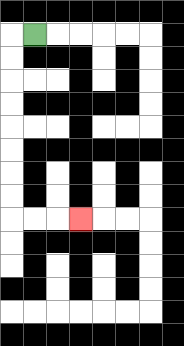{'start': '[1, 1]', 'end': '[3, 9]', 'path_directions': 'L,D,D,D,D,D,D,D,D,R,R,R', 'path_coordinates': '[[1, 1], [0, 1], [0, 2], [0, 3], [0, 4], [0, 5], [0, 6], [0, 7], [0, 8], [0, 9], [1, 9], [2, 9], [3, 9]]'}